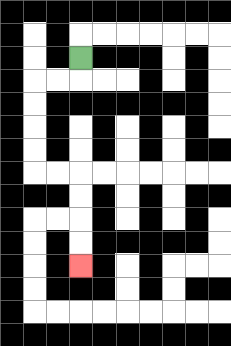{'start': '[3, 2]', 'end': '[3, 11]', 'path_directions': 'D,L,L,D,D,D,D,R,R,D,D,D,D', 'path_coordinates': '[[3, 2], [3, 3], [2, 3], [1, 3], [1, 4], [1, 5], [1, 6], [1, 7], [2, 7], [3, 7], [3, 8], [3, 9], [3, 10], [3, 11]]'}